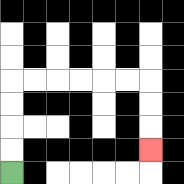{'start': '[0, 7]', 'end': '[6, 6]', 'path_directions': 'U,U,U,U,R,R,R,R,R,R,D,D,D', 'path_coordinates': '[[0, 7], [0, 6], [0, 5], [0, 4], [0, 3], [1, 3], [2, 3], [3, 3], [4, 3], [5, 3], [6, 3], [6, 4], [6, 5], [6, 6]]'}